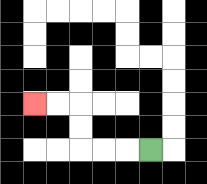{'start': '[6, 6]', 'end': '[1, 4]', 'path_directions': 'L,L,L,U,U,L,L', 'path_coordinates': '[[6, 6], [5, 6], [4, 6], [3, 6], [3, 5], [3, 4], [2, 4], [1, 4]]'}